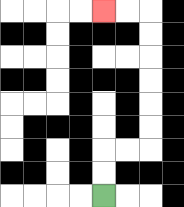{'start': '[4, 8]', 'end': '[4, 0]', 'path_directions': 'U,U,R,R,U,U,U,U,U,U,L,L', 'path_coordinates': '[[4, 8], [4, 7], [4, 6], [5, 6], [6, 6], [6, 5], [6, 4], [6, 3], [6, 2], [6, 1], [6, 0], [5, 0], [4, 0]]'}